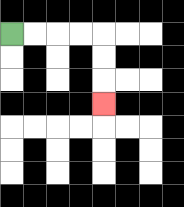{'start': '[0, 1]', 'end': '[4, 4]', 'path_directions': 'R,R,R,R,D,D,D', 'path_coordinates': '[[0, 1], [1, 1], [2, 1], [3, 1], [4, 1], [4, 2], [4, 3], [4, 4]]'}